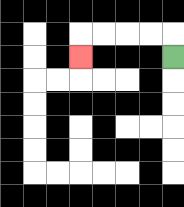{'start': '[7, 2]', 'end': '[3, 2]', 'path_directions': 'U,L,L,L,L,D', 'path_coordinates': '[[7, 2], [7, 1], [6, 1], [5, 1], [4, 1], [3, 1], [3, 2]]'}